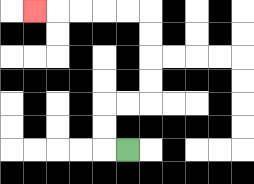{'start': '[5, 6]', 'end': '[1, 0]', 'path_directions': 'L,U,U,R,R,U,U,U,U,L,L,L,L,L', 'path_coordinates': '[[5, 6], [4, 6], [4, 5], [4, 4], [5, 4], [6, 4], [6, 3], [6, 2], [6, 1], [6, 0], [5, 0], [4, 0], [3, 0], [2, 0], [1, 0]]'}